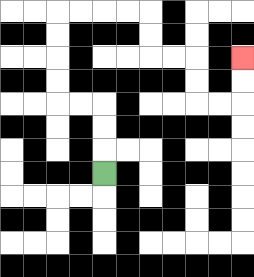{'start': '[4, 7]', 'end': '[10, 2]', 'path_directions': 'U,U,U,L,L,U,U,U,U,R,R,R,R,D,D,R,R,D,D,R,R,U,U', 'path_coordinates': '[[4, 7], [4, 6], [4, 5], [4, 4], [3, 4], [2, 4], [2, 3], [2, 2], [2, 1], [2, 0], [3, 0], [4, 0], [5, 0], [6, 0], [6, 1], [6, 2], [7, 2], [8, 2], [8, 3], [8, 4], [9, 4], [10, 4], [10, 3], [10, 2]]'}